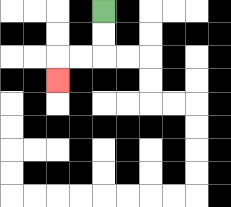{'start': '[4, 0]', 'end': '[2, 3]', 'path_directions': 'D,D,L,L,D', 'path_coordinates': '[[4, 0], [4, 1], [4, 2], [3, 2], [2, 2], [2, 3]]'}